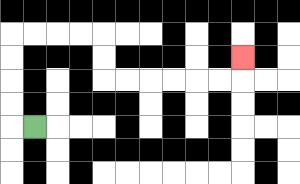{'start': '[1, 5]', 'end': '[10, 2]', 'path_directions': 'L,U,U,U,U,R,R,R,R,D,D,R,R,R,R,R,R,U', 'path_coordinates': '[[1, 5], [0, 5], [0, 4], [0, 3], [0, 2], [0, 1], [1, 1], [2, 1], [3, 1], [4, 1], [4, 2], [4, 3], [5, 3], [6, 3], [7, 3], [8, 3], [9, 3], [10, 3], [10, 2]]'}